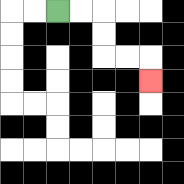{'start': '[2, 0]', 'end': '[6, 3]', 'path_directions': 'R,R,D,D,R,R,D', 'path_coordinates': '[[2, 0], [3, 0], [4, 0], [4, 1], [4, 2], [5, 2], [6, 2], [6, 3]]'}